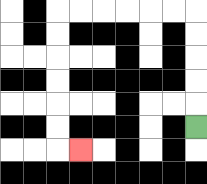{'start': '[8, 5]', 'end': '[3, 6]', 'path_directions': 'U,U,U,U,U,L,L,L,L,L,L,D,D,D,D,D,D,R', 'path_coordinates': '[[8, 5], [8, 4], [8, 3], [8, 2], [8, 1], [8, 0], [7, 0], [6, 0], [5, 0], [4, 0], [3, 0], [2, 0], [2, 1], [2, 2], [2, 3], [2, 4], [2, 5], [2, 6], [3, 6]]'}